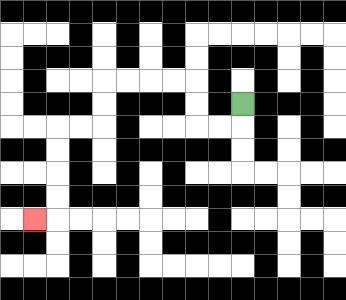{'start': '[10, 4]', 'end': '[1, 9]', 'path_directions': 'D,L,L,U,U,L,L,L,L,D,D,L,L,D,D,D,D,L', 'path_coordinates': '[[10, 4], [10, 5], [9, 5], [8, 5], [8, 4], [8, 3], [7, 3], [6, 3], [5, 3], [4, 3], [4, 4], [4, 5], [3, 5], [2, 5], [2, 6], [2, 7], [2, 8], [2, 9], [1, 9]]'}